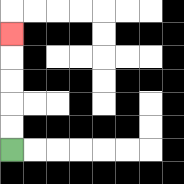{'start': '[0, 6]', 'end': '[0, 1]', 'path_directions': 'U,U,U,U,U', 'path_coordinates': '[[0, 6], [0, 5], [0, 4], [0, 3], [0, 2], [0, 1]]'}